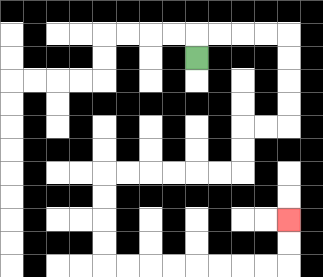{'start': '[8, 2]', 'end': '[12, 9]', 'path_directions': 'U,R,R,R,R,D,D,D,D,L,L,D,D,L,L,L,L,L,L,D,D,D,D,R,R,R,R,R,R,R,R,U,U', 'path_coordinates': '[[8, 2], [8, 1], [9, 1], [10, 1], [11, 1], [12, 1], [12, 2], [12, 3], [12, 4], [12, 5], [11, 5], [10, 5], [10, 6], [10, 7], [9, 7], [8, 7], [7, 7], [6, 7], [5, 7], [4, 7], [4, 8], [4, 9], [4, 10], [4, 11], [5, 11], [6, 11], [7, 11], [8, 11], [9, 11], [10, 11], [11, 11], [12, 11], [12, 10], [12, 9]]'}